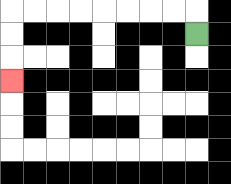{'start': '[8, 1]', 'end': '[0, 3]', 'path_directions': 'U,L,L,L,L,L,L,L,L,D,D,D', 'path_coordinates': '[[8, 1], [8, 0], [7, 0], [6, 0], [5, 0], [4, 0], [3, 0], [2, 0], [1, 0], [0, 0], [0, 1], [0, 2], [0, 3]]'}